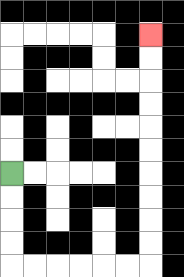{'start': '[0, 7]', 'end': '[6, 1]', 'path_directions': 'D,D,D,D,R,R,R,R,R,R,U,U,U,U,U,U,U,U,U,U', 'path_coordinates': '[[0, 7], [0, 8], [0, 9], [0, 10], [0, 11], [1, 11], [2, 11], [3, 11], [4, 11], [5, 11], [6, 11], [6, 10], [6, 9], [6, 8], [6, 7], [6, 6], [6, 5], [6, 4], [6, 3], [6, 2], [6, 1]]'}